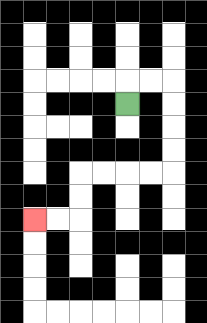{'start': '[5, 4]', 'end': '[1, 9]', 'path_directions': 'U,R,R,D,D,D,D,L,L,L,L,D,D,L,L', 'path_coordinates': '[[5, 4], [5, 3], [6, 3], [7, 3], [7, 4], [7, 5], [7, 6], [7, 7], [6, 7], [5, 7], [4, 7], [3, 7], [3, 8], [3, 9], [2, 9], [1, 9]]'}